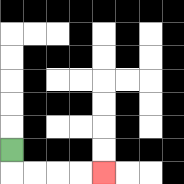{'start': '[0, 6]', 'end': '[4, 7]', 'path_directions': 'D,R,R,R,R', 'path_coordinates': '[[0, 6], [0, 7], [1, 7], [2, 7], [3, 7], [4, 7]]'}